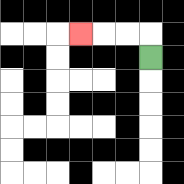{'start': '[6, 2]', 'end': '[3, 1]', 'path_directions': 'U,L,L,L', 'path_coordinates': '[[6, 2], [6, 1], [5, 1], [4, 1], [3, 1]]'}